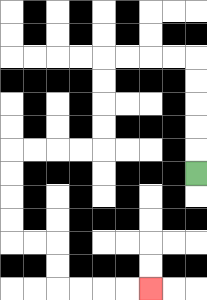{'start': '[8, 7]', 'end': '[6, 12]', 'path_directions': 'U,U,U,U,U,L,L,L,L,D,D,D,D,L,L,L,L,D,D,D,D,R,R,D,D,R,R,R,R', 'path_coordinates': '[[8, 7], [8, 6], [8, 5], [8, 4], [8, 3], [8, 2], [7, 2], [6, 2], [5, 2], [4, 2], [4, 3], [4, 4], [4, 5], [4, 6], [3, 6], [2, 6], [1, 6], [0, 6], [0, 7], [0, 8], [0, 9], [0, 10], [1, 10], [2, 10], [2, 11], [2, 12], [3, 12], [4, 12], [5, 12], [6, 12]]'}